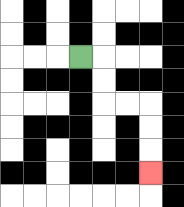{'start': '[3, 2]', 'end': '[6, 7]', 'path_directions': 'R,D,D,R,R,D,D,D', 'path_coordinates': '[[3, 2], [4, 2], [4, 3], [4, 4], [5, 4], [6, 4], [6, 5], [6, 6], [6, 7]]'}